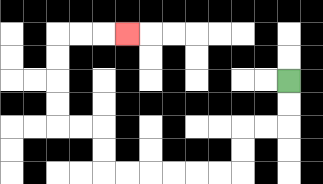{'start': '[12, 3]', 'end': '[5, 1]', 'path_directions': 'D,D,L,L,D,D,L,L,L,L,L,L,U,U,L,L,U,U,U,U,R,R,R', 'path_coordinates': '[[12, 3], [12, 4], [12, 5], [11, 5], [10, 5], [10, 6], [10, 7], [9, 7], [8, 7], [7, 7], [6, 7], [5, 7], [4, 7], [4, 6], [4, 5], [3, 5], [2, 5], [2, 4], [2, 3], [2, 2], [2, 1], [3, 1], [4, 1], [5, 1]]'}